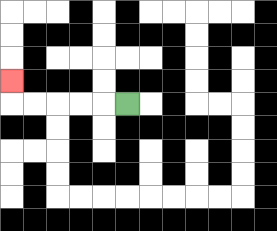{'start': '[5, 4]', 'end': '[0, 3]', 'path_directions': 'L,L,L,L,L,U', 'path_coordinates': '[[5, 4], [4, 4], [3, 4], [2, 4], [1, 4], [0, 4], [0, 3]]'}